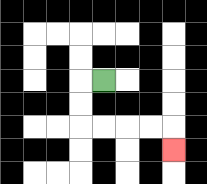{'start': '[4, 3]', 'end': '[7, 6]', 'path_directions': 'L,D,D,R,R,R,R,D', 'path_coordinates': '[[4, 3], [3, 3], [3, 4], [3, 5], [4, 5], [5, 5], [6, 5], [7, 5], [7, 6]]'}